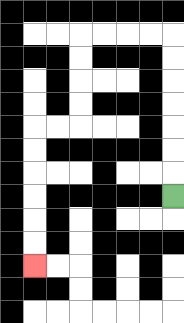{'start': '[7, 8]', 'end': '[1, 11]', 'path_directions': 'U,U,U,U,U,U,U,L,L,L,L,D,D,D,D,L,L,D,D,D,D,D,D', 'path_coordinates': '[[7, 8], [7, 7], [7, 6], [7, 5], [7, 4], [7, 3], [7, 2], [7, 1], [6, 1], [5, 1], [4, 1], [3, 1], [3, 2], [3, 3], [3, 4], [3, 5], [2, 5], [1, 5], [1, 6], [1, 7], [1, 8], [1, 9], [1, 10], [1, 11]]'}